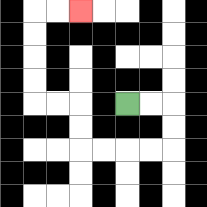{'start': '[5, 4]', 'end': '[3, 0]', 'path_directions': 'R,R,D,D,L,L,L,L,U,U,L,L,U,U,U,U,R,R', 'path_coordinates': '[[5, 4], [6, 4], [7, 4], [7, 5], [7, 6], [6, 6], [5, 6], [4, 6], [3, 6], [3, 5], [3, 4], [2, 4], [1, 4], [1, 3], [1, 2], [1, 1], [1, 0], [2, 0], [3, 0]]'}